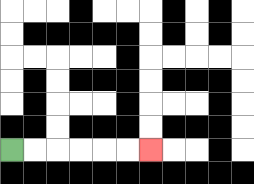{'start': '[0, 6]', 'end': '[6, 6]', 'path_directions': 'R,R,R,R,R,R', 'path_coordinates': '[[0, 6], [1, 6], [2, 6], [3, 6], [4, 6], [5, 6], [6, 6]]'}